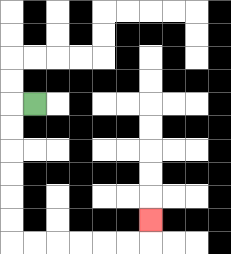{'start': '[1, 4]', 'end': '[6, 9]', 'path_directions': 'L,D,D,D,D,D,D,R,R,R,R,R,R,U', 'path_coordinates': '[[1, 4], [0, 4], [0, 5], [0, 6], [0, 7], [0, 8], [0, 9], [0, 10], [1, 10], [2, 10], [3, 10], [4, 10], [5, 10], [6, 10], [6, 9]]'}